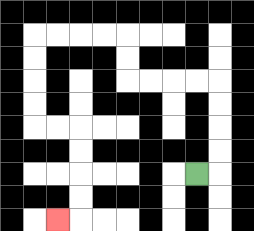{'start': '[8, 7]', 'end': '[2, 9]', 'path_directions': 'R,U,U,U,U,L,L,L,L,U,U,L,L,L,L,D,D,D,D,R,R,D,D,D,D,L', 'path_coordinates': '[[8, 7], [9, 7], [9, 6], [9, 5], [9, 4], [9, 3], [8, 3], [7, 3], [6, 3], [5, 3], [5, 2], [5, 1], [4, 1], [3, 1], [2, 1], [1, 1], [1, 2], [1, 3], [1, 4], [1, 5], [2, 5], [3, 5], [3, 6], [3, 7], [3, 8], [3, 9], [2, 9]]'}